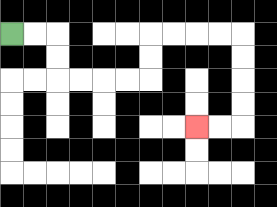{'start': '[0, 1]', 'end': '[8, 5]', 'path_directions': 'R,R,D,D,R,R,R,R,U,U,R,R,R,R,D,D,D,D,L,L', 'path_coordinates': '[[0, 1], [1, 1], [2, 1], [2, 2], [2, 3], [3, 3], [4, 3], [5, 3], [6, 3], [6, 2], [6, 1], [7, 1], [8, 1], [9, 1], [10, 1], [10, 2], [10, 3], [10, 4], [10, 5], [9, 5], [8, 5]]'}